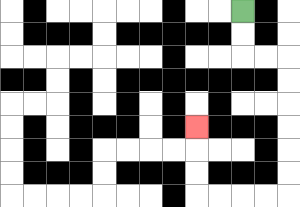{'start': '[10, 0]', 'end': '[8, 5]', 'path_directions': 'D,D,R,R,D,D,D,D,D,D,L,L,L,L,U,U,U', 'path_coordinates': '[[10, 0], [10, 1], [10, 2], [11, 2], [12, 2], [12, 3], [12, 4], [12, 5], [12, 6], [12, 7], [12, 8], [11, 8], [10, 8], [9, 8], [8, 8], [8, 7], [8, 6], [8, 5]]'}